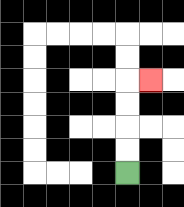{'start': '[5, 7]', 'end': '[6, 3]', 'path_directions': 'U,U,U,U,R', 'path_coordinates': '[[5, 7], [5, 6], [5, 5], [5, 4], [5, 3], [6, 3]]'}